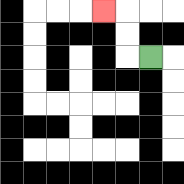{'start': '[6, 2]', 'end': '[4, 0]', 'path_directions': 'L,U,U,L', 'path_coordinates': '[[6, 2], [5, 2], [5, 1], [5, 0], [4, 0]]'}